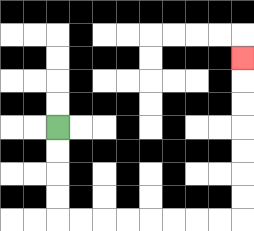{'start': '[2, 5]', 'end': '[10, 2]', 'path_directions': 'D,D,D,D,R,R,R,R,R,R,R,R,U,U,U,U,U,U,U', 'path_coordinates': '[[2, 5], [2, 6], [2, 7], [2, 8], [2, 9], [3, 9], [4, 9], [5, 9], [6, 9], [7, 9], [8, 9], [9, 9], [10, 9], [10, 8], [10, 7], [10, 6], [10, 5], [10, 4], [10, 3], [10, 2]]'}